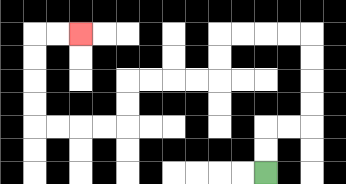{'start': '[11, 7]', 'end': '[3, 1]', 'path_directions': 'U,U,R,R,U,U,U,U,L,L,L,L,D,D,L,L,L,L,D,D,L,L,L,L,U,U,U,U,R,R', 'path_coordinates': '[[11, 7], [11, 6], [11, 5], [12, 5], [13, 5], [13, 4], [13, 3], [13, 2], [13, 1], [12, 1], [11, 1], [10, 1], [9, 1], [9, 2], [9, 3], [8, 3], [7, 3], [6, 3], [5, 3], [5, 4], [5, 5], [4, 5], [3, 5], [2, 5], [1, 5], [1, 4], [1, 3], [1, 2], [1, 1], [2, 1], [3, 1]]'}